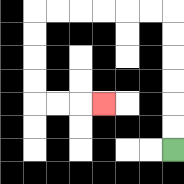{'start': '[7, 6]', 'end': '[4, 4]', 'path_directions': 'U,U,U,U,U,U,L,L,L,L,L,L,D,D,D,D,R,R,R', 'path_coordinates': '[[7, 6], [7, 5], [7, 4], [7, 3], [7, 2], [7, 1], [7, 0], [6, 0], [5, 0], [4, 0], [3, 0], [2, 0], [1, 0], [1, 1], [1, 2], [1, 3], [1, 4], [2, 4], [3, 4], [4, 4]]'}